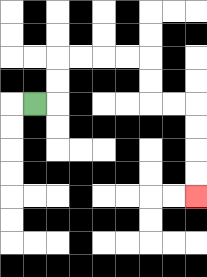{'start': '[1, 4]', 'end': '[8, 8]', 'path_directions': 'R,U,U,R,R,R,R,D,D,R,R,D,D,D,D', 'path_coordinates': '[[1, 4], [2, 4], [2, 3], [2, 2], [3, 2], [4, 2], [5, 2], [6, 2], [6, 3], [6, 4], [7, 4], [8, 4], [8, 5], [8, 6], [8, 7], [8, 8]]'}